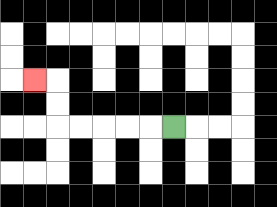{'start': '[7, 5]', 'end': '[1, 3]', 'path_directions': 'L,L,L,L,L,U,U,L', 'path_coordinates': '[[7, 5], [6, 5], [5, 5], [4, 5], [3, 5], [2, 5], [2, 4], [2, 3], [1, 3]]'}